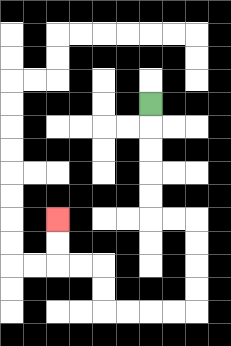{'start': '[6, 4]', 'end': '[2, 9]', 'path_directions': 'D,D,D,D,D,R,R,D,D,D,D,L,L,L,L,U,U,L,L,U,U', 'path_coordinates': '[[6, 4], [6, 5], [6, 6], [6, 7], [6, 8], [6, 9], [7, 9], [8, 9], [8, 10], [8, 11], [8, 12], [8, 13], [7, 13], [6, 13], [5, 13], [4, 13], [4, 12], [4, 11], [3, 11], [2, 11], [2, 10], [2, 9]]'}